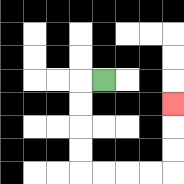{'start': '[4, 3]', 'end': '[7, 4]', 'path_directions': 'L,D,D,D,D,R,R,R,R,U,U,U', 'path_coordinates': '[[4, 3], [3, 3], [3, 4], [3, 5], [3, 6], [3, 7], [4, 7], [5, 7], [6, 7], [7, 7], [7, 6], [7, 5], [7, 4]]'}